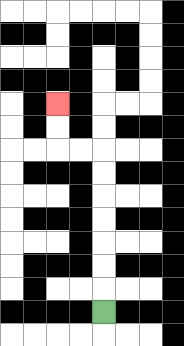{'start': '[4, 13]', 'end': '[2, 4]', 'path_directions': 'U,U,U,U,U,U,U,L,L,U,U', 'path_coordinates': '[[4, 13], [4, 12], [4, 11], [4, 10], [4, 9], [4, 8], [4, 7], [4, 6], [3, 6], [2, 6], [2, 5], [2, 4]]'}